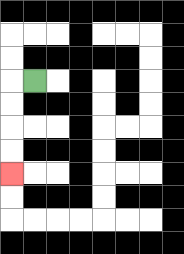{'start': '[1, 3]', 'end': '[0, 7]', 'path_directions': 'L,D,D,D,D', 'path_coordinates': '[[1, 3], [0, 3], [0, 4], [0, 5], [0, 6], [0, 7]]'}